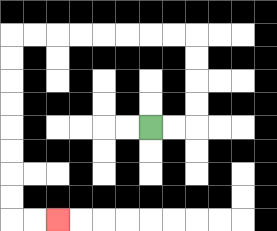{'start': '[6, 5]', 'end': '[2, 9]', 'path_directions': 'R,R,U,U,U,U,L,L,L,L,L,L,L,L,D,D,D,D,D,D,D,D,R,R', 'path_coordinates': '[[6, 5], [7, 5], [8, 5], [8, 4], [8, 3], [8, 2], [8, 1], [7, 1], [6, 1], [5, 1], [4, 1], [3, 1], [2, 1], [1, 1], [0, 1], [0, 2], [0, 3], [0, 4], [0, 5], [0, 6], [0, 7], [0, 8], [0, 9], [1, 9], [2, 9]]'}